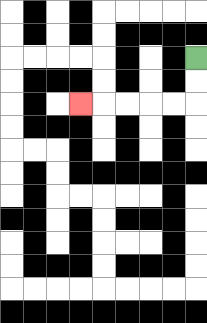{'start': '[8, 2]', 'end': '[3, 4]', 'path_directions': 'D,D,L,L,L,L,L', 'path_coordinates': '[[8, 2], [8, 3], [8, 4], [7, 4], [6, 4], [5, 4], [4, 4], [3, 4]]'}